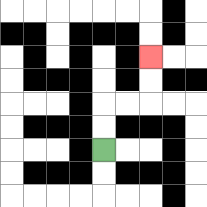{'start': '[4, 6]', 'end': '[6, 2]', 'path_directions': 'U,U,R,R,U,U', 'path_coordinates': '[[4, 6], [4, 5], [4, 4], [5, 4], [6, 4], [6, 3], [6, 2]]'}